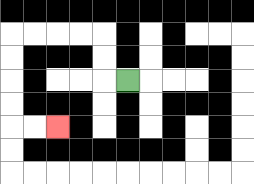{'start': '[5, 3]', 'end': '[2, 5]', 'path_directions': 'L,U,U,L,L,L,L,D,D,D,D,R,R', 'path_coordinates': '[[5, 3], [4, 3], [4, 2], [4, 1], [3, 1], [2, 1], [1, 1], [0, 1], [0, 2], [0, 3], [0, 4], [0, 5], [1, 5], [2, 5]]'}